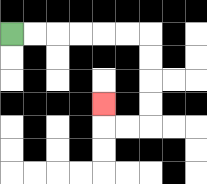{'start': '[0, 1]', 'end': '[4, 4]', 'path_directions': 'R,R,R,R,R,R,D,D,D,D,L,L,U', 'path_coordinates': '[[0, 1], [1, 1], [2, 1], [3, 1], [4, 1], [5, 1], [6, 1], [6, 2], [6, 3], [6, 4], [6, 5], [5, 5], [4, 5], [4, 4]]'}